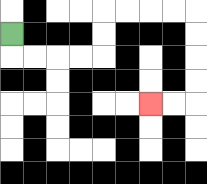{'start': '[0, 1]', 'end': '[6, 4]', 'path_directions': 'D,R,R,R,R,U,U,R,R,R,R,D,D,D,D,L,L', 'path_coordinates': '[[0, 1], [0, 2], [1, 2], [2, 2], [3, 2], [4, 2], [4, 1], [4, 0], [5, 0], [6, 0], [7, 0], [8, 0], [8, 1], [8, 2], [8, 3], [8, 4], [7, 4], [6, 4]]'}